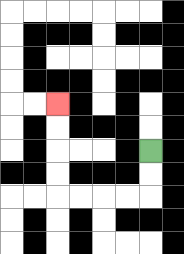{'start': '[6, 6]', 'end': '[2, 4]', 'path_directions': 'D,D,L,L,L,L,U,U,U,U', 'path_coordinates': '[[6, 6], [6, 7], [6, 8], [5, 8], [4, 8], [3, 8], [2, 8], [2, 7], [2, 6], [2, 5], [2, 4]]'}